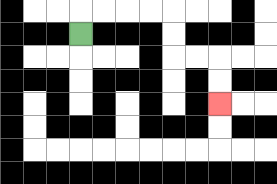{'start': '[3, 1]', 'end': '[9, 4]', 'path_directions': 'U,R,R,R,R,D,D,R,R,D,D', 'path_coordinates': '[[3, 1], [3, 0], [4, 0], [5, 0], [6, 0], [7, 0], [7, 1], [7, 2], [8, 2], [9, 2], [9, 3], [9, 4]]'}